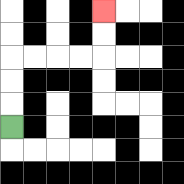{'start': '[0, 5]', 'end': '[4, 0]', 'path_directions': 'U,U,U,R,R,R,R,U,U', 'path_coordinates': '[[0, 5], [0, 4], [0, 3], [0, 2], [1, 2], [2, 2], [3, 2], [4, 2], [4, 1], [4, 0]]'}